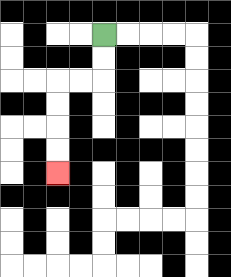{'start': '[4, 1]', 'end': '[2, 7]', 'path_directions': 'D,D,L,L,D,D,D,D', 'path_coordinates': '[[4, 1], [4, 2], [4, 3], [3, 3], [2, 3], [2, 4], [2, 5], [2, 6], [2, 7]]'}